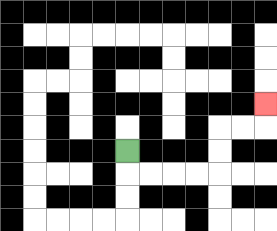{'start': '[5, 6]', 'end': '[11, 4]', 'path_directions': 'D,R,R,R,R,U,U,R,R,U', 'path_coordinates': '[[5, 6], [5, 7], [6, 7], [7, 7], [8, 7], [9, 7], [9, 6], [9, 5], [10, 5], [11, 5], [11, 4]]'}